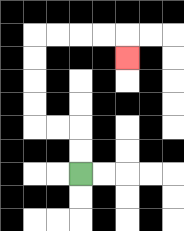{'start': '[3, 7]', 'end': '[5, 2]', 'path_directions': 'U,U,L,L,U,U,U,U,R,R,R,R,D', 'path_coordinates': '[[3, 7], [3, 6], [3, 5], [2, 5], [1, 5], [1, 4], [1, 3], [1, 2], [1, 1], [2, 1], [3, 1], [4, 1], [5, 1], [5, 2]]'}